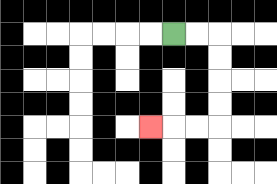{'start': '[7, 1]', 'end': '[6, 5]', 'path_directions': 'R,R,D,D,D,D,L,L,L', 'path_coordinates': '[[7, 1], [8, 1], [9, 1], [9, 2], [9, 3], [9, 4], [9, 5], [8, 5], [7, 5], [6, 5]]'}